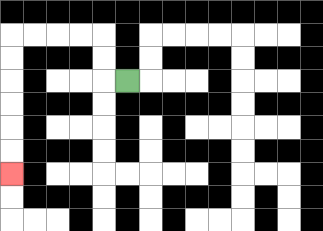{'start': '[5, 3]', 'end': '[0, 7]', 'path_directions': 'L,U,U,L,L,L,L,D,D,D,D,D,D', 'path_coordinates': '[[5, 3], [4, 3], [4, 2], [4, 1], [3, 1], [2, 1], [1, 1], [0, 1], [0, 2], [0, 3], [0, 4], [0, 5], [0, 6], [0, 7]]'}